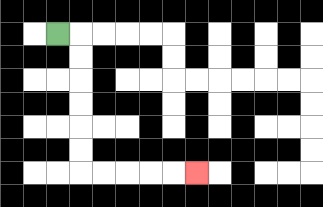{'start': '[2, 1]', 'end': '[8, 7]', 'path_directions': 'R,D,D,D,D,D,D,R,R,R,R,R', 'path_coordinates': '[[2, 1], [3, 1], [3, 2], [3, 3], [3, 4], [3, 5], [3, 6], [3, 7], [4, 7], [5, 7], [6, 7], [7, 7], [8, 7]]'}